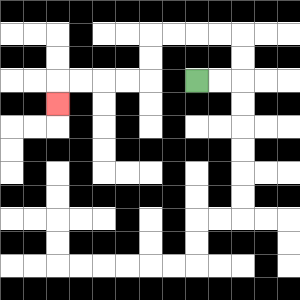{'start': '[8, 3]', 'end': '[2, 4]', 'path_directions': 'R,R,U,U,L,L,L,L,D,D,L,L,L,L,D', 'path_coordinates': '[[8, 3], [9, 3], [10, 3], [10, 2], [10, 1], [9, 1], [8, 1], [7, 1], [6, 1], [6, 2], [6, 3], [5, 3], [4, 3], [3, 3], [2, 3], [2, 4]]'}